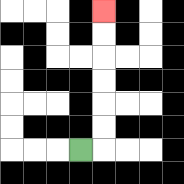{'start': '[3, 6]', 'end': '[4, 0]', 'path_directions': 'R,U,U,U,U,U,U', 'path_coordinates': '[[3, 6], [4, 6], [4, 5], [4, 4], [4, 3], [4, 2], [4, 1], [4, 0]]'}